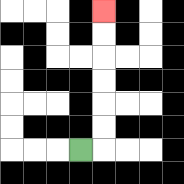{'start': '[3, 6]', 'end': '[4, 0]', 'path_directions': 'R,U,U,U,U,U,U', 'path_coordinates': '[[3, 6], [4, 6], [4, 5], [4, 4], [4, 3], [4, 2], [4, 1], [4, 0]]'}